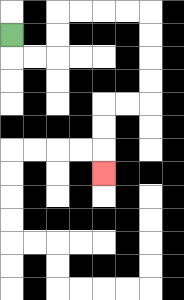{'start': '[0, 1]', 'end': '[4, 7]', 'path_directions': 'D,R,R,U,U,R,R,R,R,D,D,D,D,L,L,D,D,D', 'path_coordinates': '[[0, 1], [0, 2], [1, 2], [2, 2], [2, 1], [2, 0], [3, 0], [4, 0], [5, 0], [6, 0], [6, 1], [6, 2], [6, 3], [6, 4], [5, 4], [4, 4], [4, 5], [4, 6], [4, 7]]'}